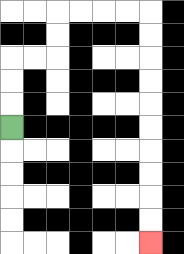{'start': '[0, 5]', 'end': '[6, 10]', 'path_directions': 'U,U,U,R,R,U,U,R,R,R,R,D,D,D,D,D,D,D,D,D,D', 'path_coordinates': '[[0, 5], [0, 4], [0, 3], [0, 2], [1, 2], [2, 2], [2, 1], [2, 0], [3, 0], [4, 0], [5, 0], [6, 0], [6, 1], [6, 2], [6, 3], [6, 4], [6, 5], [6, 6], [6, 7], [6, 8], [6, 9], [6, 10]]'}